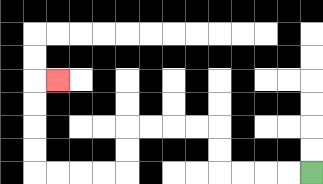{'start': '[13, 7]', 'end': '[2, 3]', 'path_directions': 'L,L,L,L,U,U,L,L,L,L,D,D,L,L,L,L,U,U,U,U,R', 'path_coordinates': '[[13, 7], [12, 7], [11, 7], [10, 7], [9, 7], [9, 6], [9, 5], [8, 5], [7, 5], [6, 5], [5, 5], [5, 6], [5, 7], [4, 7], [3, 7], [2, 7], [1, 7], [1, 6], [1, 5], [1, 4], [1, 3], [2, 3]]'}